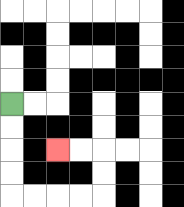{'start': '[0, 4]', 'end': '[2, 6]', 'path_directions': 'D,D,D,D,R,R,R,R,U,U,L,L', 'path_coordinates': '[[0, 4], [0, 5], [0, 6], [0, 7], [0, 8], [1, 8], [2, 8], [3, 8], [4, 8], [4, 7], [4, 6], [3, 6], [2, 6]]'}